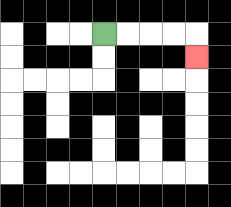{'start': '[4, 1]', 'end': '[8, 2]', 'path_directions': 'R,R,R,R,D', 'path_coordinates': '[[4, 1], [5, 1], [6, 1], [7, 1], [8, 1], [8, 2]]'}